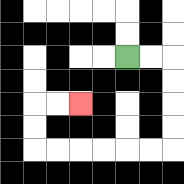{'start': '[5, 2]', 'end': '[3, 4]', 'path_directions': 'R,R,D,D,D,D,L,L,L,L,L,L,U,U,R,R', 'path_coordinates': '[[5, 2], [6, 2], [7, 2], [7, 3], [7, 4], [7, 5], [7, 6], [6, 6], [5, 6], [4, 6], [3, 6], [2, 6], [1, 6], [1, 5], [1, 4], [2, 4], [3, 4]]'}